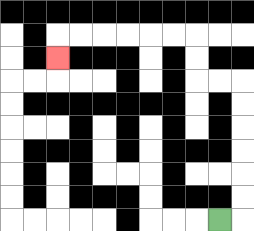{'start': '[9, 9]', 'end': '[2, 2]', 'path_directions': 'R,U,U,U,U,U,U,L,L,U,U,L,L,L,L,L,L,D', 'path_coordinates': '[[9, 9], [10, 9], [10, 8], [10, 7], [10, 6], [10, 5], [10, 4], [10, 3], [9, 3], [8, 3], [8, 2], [8, 1], [7, 1], [6, 1], [5, 1], [4, 1], [3, 1], [2, 1], [2, 2]]'}